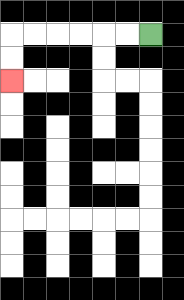{'start': '[6, 1]', 'end': '[0, 3]', 'path_directions': 'L,L,L,L,L,L,D,D', 'path_coordinates': '[[6, 1], [5, 1], [4, 1], [3, 1], [2, 1], [1, 1], [0, 1], [0, 2], [0, 3]]'}